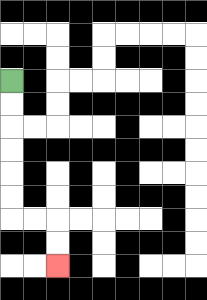{'start': '[0, 3]', 'end': '[2, 11]', 'path_directions': 'D,D,D,D,D,D,R,R,D,D', 'path_coordinates': '[[0, 3], [0, 4], [0, 5], [0, 6], [0, 7], [0, 8], [0, 9], [1, 9], [2, 9], [2, 10], [2, 11]]'}